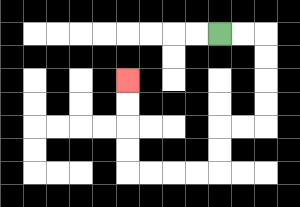{'start': '[9, 1]', 'end': '[5, 3]', 'path_directions': 'R,R,D,D,D,D,L,L,D,D,L,L,L,L,U,U,U,U', 'path_coordinates': '[[9, 1], [10, 1], [11, 1], [11, 2], [11, 3], [11, 4], [11, 5], [10, 5], [9, 5], [9, 6], [9, 7], [8, 7], [7, 7], [6, 7], [5, 7], [5, 6], [5, 5], [5, 4], [5, 3]]'}